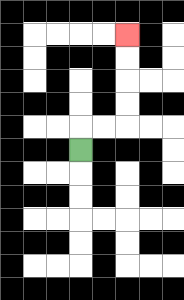{'start': '[3, 6]', 'end': '[5, 1]', 'path_directions': 'U,R,R,U,U,U,U', 'path_coordinates': '[[3, 6], [3, 5], [4, 5], [5, 5], [5, 4], [5, 3], [5, 2], [5, 1]]'}